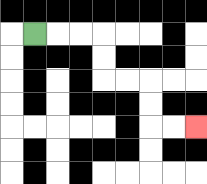{'start': '[1, 1]', 'end': '[8, 5]', 'path_directions': 'R,R,R,D,D,R,R,D,D,R,R', 'path_coordinates': '[[1, 1], [2, 1], [3, 1], [4, 1], [4, 2], [4, 3], [5, 3], [6, 3], [6, 4], [6, 5], [7, 5], [8, 5]]'}